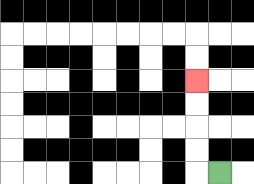{'start': '[9, 7]', 'end': '[8, 3]', 'path_directions': 'L,U,U,U,U', 'path_coordinates': '[[9, 7], [8, 7], [8, 6], [8, 5], [8, 4], [8, 3]]'}